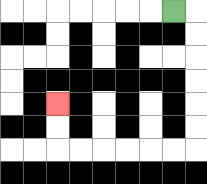{'start': '[7, 0]', 'end': '[2, 4]', 'path_directions': 'R,D,D,D,D,D,D,L,L,L,L,L,L,U,U', 'path_coordinates': '[[7, 0], [8, 0], [8, 1], [8, 2], [8, 3], [8, 4], [8, 5], [8, 6], [7, 6], [6, 6], [5, 6], [4, 6], [3, 6], [2, 6], [2, 5], [2, 4]]'}